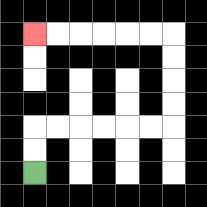{'start': '[1, 7]', 'end': '[1, 1]', 'path_directions': 'U,U,R,R,R,R,R,R,U,U,U,U,L,L,L,L,L,L', 'path_coordinates': '[[1, 7], [1, 6], [1, 5], [2, 5], [3, 5], [4, 5], [5, 5], [6, 5], [7, 5], [7, 4], [7, 3], [7, 2], [7, 1], [6, 1], [5, 1], [4, 1], [3, 1], [2, 1], [1, 1]]'}